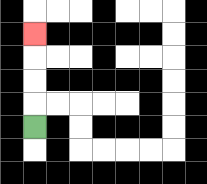{'start': '[1, 5]', 'end': '[1, 1]', 'path_directions': 'U,U,U,U', 'path_coordinates': '[[1, 5], [1, 4], [1, 3], [1, 2], [1, 1]]'}